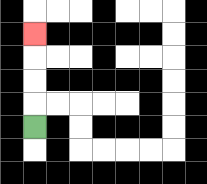{'start': '[1, 5]', 'end': '[1, 1]', 'path_directions': 'U,U,U,U', 'path_coordinates': '[[1, 5], [1, 4], [1, 3], [1, 2], [1, 1]]'}